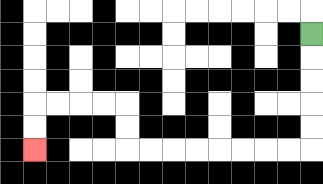{'start': '[13, 1]', 'end': '[1, 6]', 'path_directions': 'D,D,D,D,D,L,L,L,L,L,L,L,L,U,U,L,L,L,L,D,D', 'path_coordinates': '[[13, 1], [13, 2], [13, 3], [13, 4], [13, 5], [13, 6], [12, 6], [11, 6], [10, 6], [9, 6], [8, 6], [7, 6], [6, 6], [5, 6], [5, 5], [5, 4], [4, 4], [3, 4], [2, 4], [1, 4], [1, 5], [1, 6]]'}